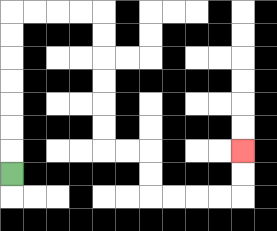{'start': '[0, 7]', 'end': '[10, 6]', 'path_directions': 'U,U,U,U,U,U,U,R,R,R,R,D,D,D,D,D,D,R,R,D,D,R,R,R,R,U,U', 'path_coordinates': '[[0, 7], [0, 6], [0, 5], [0, 4], [0, 3], [0, 2], [0, 1], [0, 0], [1, 0], [2, 0], [3, 0], [4, 0], [4, 1], [4, 2], [4, 3], [4, 4], [4, 5], [4, 6], [5, 6], [6, 6], [6, 7], [6, 8], [7, 8], [8, 8], [9, 8], [10, 8], [10, 7], [10, 6]]'}